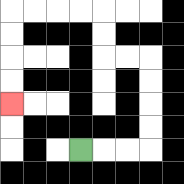{'start': '[3, 6]', 'end': '[0, 4]', 'path_directions': 'R,R,R,U,U,U,U,L,L,U,U,L,L,L,L,D,D,D,D', 'path_coordinates': '[[3, 6], [4, 6], [5, 6], [6, 6], [6, 5], [6, 4], [6, 3], [6, 2], [5, 2], [4, 2], [4, 1], [4, 0], [3, 0], [2, 0], [1, 0], [0, 0], [0, 1], [0, 2], [0, 3], [0, 4]]'}